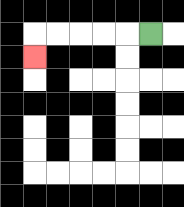{'start': '[6, 1]', 'end': '[1, 2]', 'path_directions': 'L,L,L,L,L,D', 'path_coordinates': '[[6, 1], [5, 1], [4, 1], [3, 1], [2, 1], [1, 1], [1, 2]]'}